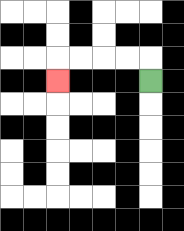{'start': '[6, 3]', 'end': '[2, 3]', 'path_directions': 'U,L,L,L,L,D', 'path_coordinates': '[[6, 3], [6, 2], [5, 2], [4, 2], [3, 2], [2, 2], [2, 3]]'}